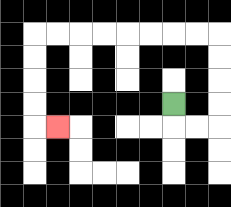{'start': '[7, 4]', 'end': '[2, 5]', 'path_directions': 'D,R,R,U,U,U,U,L,L,L,L,L,L,L,L,D,D,D,D,R', 'path_coordinates': '[[7, 4], [7, 5], [8, 5], [9, 5], [9, 4], [9, 3], [9, 2], [9, 1], [8, 1], [7, 1], [6, 1], [5, 1], [4, 1], [3, 1], [2, 1], [1, 1], [1, 2], [1, 3], [1, 4], [1, 5], [2, 5]]'}